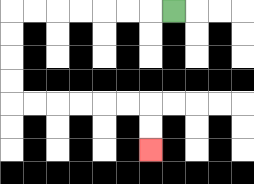{'start': '[7, 0]', 'end': '[6, 6]', 'path_directions': 'L,L,L,L,L,L,L,D,D,D,D,R,R,R,R,R,R,D,D', 'path_coordinates': '[[7, 0], [6, 0], [5, 0], [4, 0], [3, 0], [2, 0], [1, 0], [0, 0], [0, 1], [0, 2], [0, 3], [0, 4], [1, 4], [2, 4], [3, 4], [4, 4], [5, 4], [6, 4], [6, 5], [6, 6]]'}